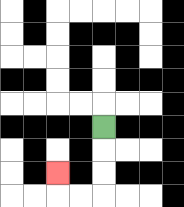{'start': '[4, 5]', 'end': '[2, 7]', 'path_directions': 'D,D,D,L,L,U', 'path_coordinates': '[[4, 5], [4, 6], [4, 7], [4, 8], [3, 8], [2, 8], [2, 7]]'}